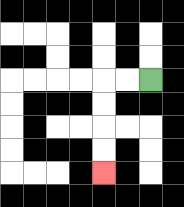{'start': '[6, 3]', 'end': '[4, 7]', 'path_directions': 'L,L,D,D,D,D', 'path_coordinates': '[[6, 3], [5, 3], [4, 3], [4, 4], [4, 5], [4, 6], [4, 7]]'}